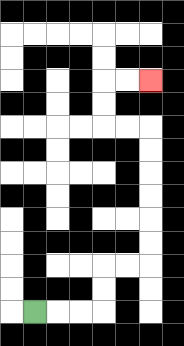{'start': '[1, 13]', 'end': '[6, 3]', 'path_directions': 'R,R,R,U,U,R,R,U,U,U,U,U,U,L,L,U,U,R,R', 'path_coordinates': '[[1, 13], [2, 13], [3, 13], [4, 13], [4, 12], [4, 11], [5, 11], [6, 11], [6, 10], [6, 9], [6, 8], [6, 7], [6, 6], [6, 5], [5, 5], [4, 5], [4, 4], [4, 3], [5, 3], [6, 3]]'}